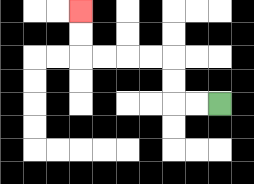{'start': '[9, 4]', 'end': '[3, 0]', 'path_directions': 'L,L,U,U,L,L,L,L,U,U', 'path_coordinates': '[[9, 4], [8, 4], [7, 4], [7, 3], [7, 2], [6, 2], [5, 2], [4, 2], [3, 2], [3, 1], [3, 0]]'}